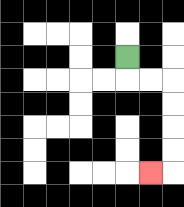{'start': '[5, 2]', 'end': '[6, 7]', 'path_directions': 'D,R,R,D,D,D,D,L', 'path_coordinates': '[[5, 2], [5, 3], [6, 3], [7, 3], [7, 4], [7, 5], [7, 6], [7, 7], [6, 7]]'}